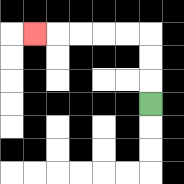{'start': '[6, 4]', 'end': '[1, 1]', 'path_directions': 'U,U,U,L,L,L,L,L', 'path_coordinates': '[[6, 4], [6, 3], [6, 2], [6, 1], [5, 1], [4, 1], [3, 1], [2, 1], [1, 1]]'}